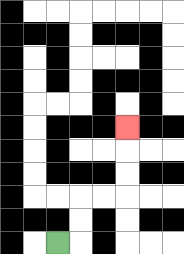{'start': '[2, 10]', 'end': '[5, 5]', 'path_directions': 'R,U,U,R,R,U,U,U', 'path_coordinates': '[[2, 10], [3, 10], [3, 9], [3, 8], [4, 8], [5, 8], [5, 7], [5, 6], [5, 5]]'}